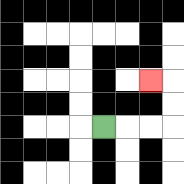{'start': '[4, 5]', 'end': '[6, 3]', 'path_directions': 'R,R,R,U,U,L', 'path_coordinates': '[[4, 5], [5, 5], [6, 5], [7, 5], [7, 4], [7, 3], [6, 3]]'}